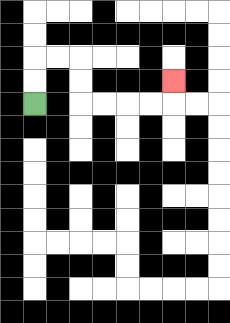{'start': '[1, 4]', 'end': '[7, 3]', 'path_directions': 'U,U,R,R,D,D,R,R,R,R,U', 'path_coordinates': '[[1, 4], [1, 3], [1, 2], [2, 2], [3, 2], [3, 3], [3, 4], [4, 4], [5, 4], [6, 4], [7, 4], [7, 3]]'}